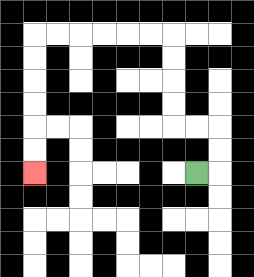{'start': '[8, 7]', 'end': '[1, 7]', 'path_directions': 'R,U,U,L,L,U,U,U,U,L,L,L,L,L,L,D,D,D,D,D,D', 'path_coordinates': '[[8, 7], [9, 7], [9, 6], [9, 5], [8, 5], [7, 5], [7, 4], [7, 3], [7, 2], [7, 1], [6, 1], [5, 1], [4, 1], [3, 1], [2, 1], [1, 1], [1, 2], [1, 3], [1, 4], [1, 5], [1, 6], [1, 7]]'}